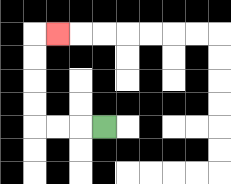{'start': '[4, 5]', 'end': '[2, 1]', 'path_directions': 'L,L,L,U,U,U,U,R', 'path_coordinates': '[[4, 5], [3, 5], [2, 5], [1, 5], [1, 4], [1, 3], [1, 2], [1, 1], [2, 1]]'}